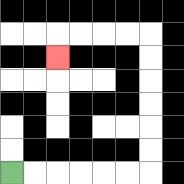{'start': '[0, 7]', 'end': '[2, 2]', 'path_directions': 'R,R,R,R,R,R,U,U,U,U,U,U,L,L,L,L,D', 'path_coordinates': '[[0, 7], [1, 7], [2, 7], [3, 7], [4, 7], [5, 7], [6, 7], [6, 6], [6, 5], [6, 4], [6, 3], [6, 2], [6, 1], [5, 1], [4, 1], [3, 1], [2, 1], [2, 2]]'}